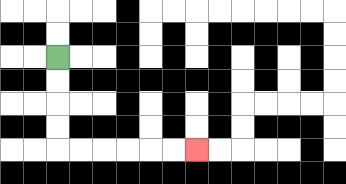{'start': '[2, 2]', 'end': '[8, 6]', 'path_directions': 'D,D,D,D,R,R,R,R,R,R', 'path_coordinates': '[[2, 2], [2, 3], [2, 4], [2, 5], [2, 6], [3, 6], [4, 6], [5, 6], [6, 6], [7, 6], [8, 6]]'}